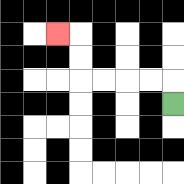{'start': '[7, 4]', 'end': '[2, 1]', 'path_directions': 'U,L,L,L,L,U,U,L', 'path_coordinates': '[[7, 4], [7, 3], [6, 3], [5, 3], [4, 3], [3, 3], [3, 2], [3, 1], [2, 1]]'}